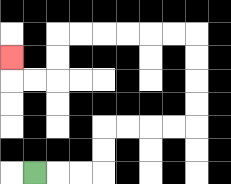{'start': '[1, 7]', 'end': '[0, 2]', 'path_directions': 'R,R,R,U,U,R,R,R,R,U,U,U,U,L,L,L,L,L,L,D,D,L,L,U', 'path_coordinates': '[[1, 7], [2, 7], [3, 7], [4, 7], [4, 6], [4, 5], [5, 5], [6, 5], [7, 5], [8, 5], [8, 4], [8, 3], [8, 2], [8, 1], [7, 1], [6, 1], [5, 1], [4, 1], [3, 1], [2, 1], [2, 2], [2, 3], [1, 3], [0, 3], [0, 2]]'}